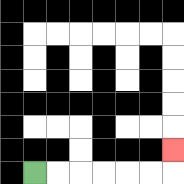{'start': '[1, 7]', 'end': '[7, 6]', 'path_directions': 'R,R,R,R,R,R,U', 'path_coordinates': '[[1, 7], [2, 7], [3, 7], [4, 7], [5, 7], [6, 7], [7, 7], [7, 6]]'}